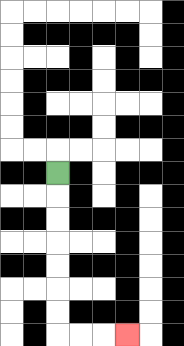{'start': '[2, 7]', 'end': '[5, 14]', 'path_directions': 'D,D,D,D,D,D,D,R,R,R', 'path_coordinates': '[[2, 7], [2, 8], [2, 9], [2, 10], [2, 11], [2, 12], [2, 13], [2, 14], [3, 14], [4, 14], [5, 14]]'}